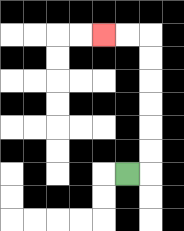{'start': '[5, 7]', 'end': '[4, 1]', 'path_directions': 'R,U,U,U,U,U,U,L,L', 'path_coordinates': '[[5, 7], [6, 7], [6, 6], [6, 5], [6, 4], [6, 3], [6, 2], [6, 1], [5, 1], [4, 1]]'}